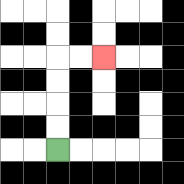{'start': '[2, 6]', 'end': '[4, 2]', 'path_directions': 'U,U,U,U,R,R', 'path_coordinates': '[[2, 6], [2, 5], [2, 4], [2, 3], [2, 2], [3, 2], [4, 2]]'}